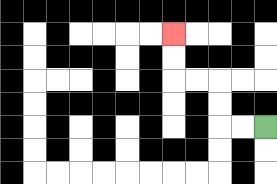{'start': '[11, 5]', 'end': '[7, 1]', 'path_directions': 'L,L,U,U,L,L,U,U', 'path_coordinates': '[[11, 5], [10, 5], [9, 5], [9, 4], [9, 3], [8, 3], [7, 3], [7, 2], [7, 1]]'}